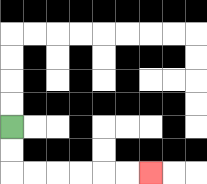{'start': '[0, 5]', 'end': '[6, 7]', 'path_directions': 'D,D,R,R,R,R,R,R', 'path_coordinates': '[[0, 5], [0, 6], [0, 7], [1, 7], [2, 7], [3, 7], [4, 7], [5, 7], [6, 7]]'}